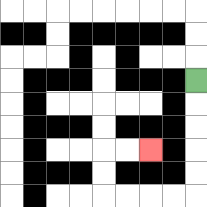{'start': '[8, 3]', 'end': '[6, 6]', 'path_directions': 'D,D,D,D,D,L,L,L,L,U,U,R,R', 'path_coordinates': '[[8, 3], [8, 4], [8, 5], [8, 6], [8, 7], [8, 8], [7, 8], [6, 8], [5, 8], [4, 8], [4, 7], [4, 6], [5, 6], [6, 6]]'}